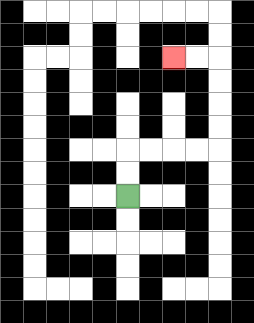{'start': '[5, 8]', 'end': '[7, 2]', 'path_directions': 'U,U,R,R,R,R,U,U,U,U,L,L', 'path_coordinates': '[[5, 8], [5, 7], [5, 6], [6, 6], [7, 6], [8, 6], [9, 6], [9, 5], [9, 4], [9, 3], [9, 2], [8, 2], [7, 2]]'}